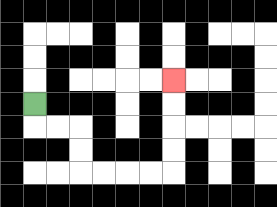{'start': '[1, 4]', 'end': '[7, 3]', 'path_directions': 'D,R,R,D,D,R,R,R,R,U,U,U,U', 'path_coordinates': '[[1, 4], [1, 5], [2, 5], [3, 5], [3, 6], [3, 7], [4, 7], [5, 7], [6, 7], [7, 7], [7, 6], [7, 5], [7, 4], [7, 3]]'}